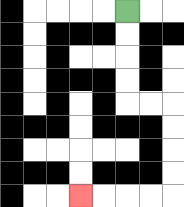{'start': '[5, 0]', 'end': '[3, 8]', 'path_directions': 'D,D,D,D,R,R,D,D,D,D,L,L,L,L', 'path_coordinates': '[[5, 0], [5, 1], [5, 2], [5, 3], [5, 4], [6, 4], [7, 4], [7, 5], [7, 6], [7, 7], [7, 8], [6, 8], [5, 8], [4, 8], [3, 8]]'}